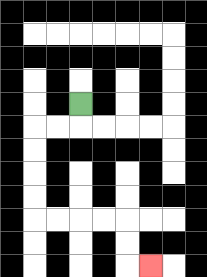{'start': '[3, 4]', 'end': '[6, 11]', 'path_directions': 'D,L,L,D,D,D,D,R,R,R,R,D,D,R', 'path_coordinates': '[[3, 4], [3, 5], [2, 5], [1, 5], [1, 6], [1, 7], [1, 8], [1, 9], [2, 9], [3, 9], [4, 9], [5, 9], [5, 10], [5, 11], [6, 11]]'}